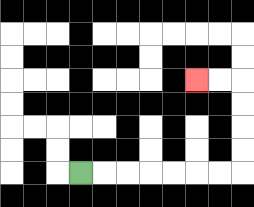{'start': '[3, 7]', 'end': '[8, 3]', 'path_directions': 'R,R,R,R,R,R,R,U,U,U,U,L,L', 'path_coordinates': '[[3, 7], [4, 7], [5, 7], [6, 7], [7, 7], [8, 7], [9, 7], [10, 7], [10, 6], [10, 5], [10, 4], [10, 3], [9, 3], [8, 3]]'}